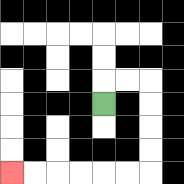{'start': '[4, 4]', 'end': '[0, 7]', 'path_directions': 'U,R,R,D,D,D,D,L,L,L,L,L,L', 'path_coordinates': '[[4, 4], [4, 3], [5, 3], [6, 3], [6, 4], [6, 5], [6, 6], [6, 7], [5, 7], [4, 7], [3, 7], [2, 7], [1, 7], [0, 7]]'}